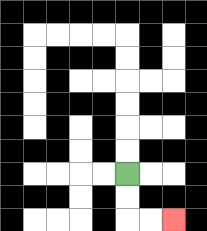{'start': '[5, 7]', 'end': '[7, 9]', 'path_directions': 'D,D,R,R', 'path_coordinates': '[[5, 7], [5, 8], [5, 9], [6, 9], [7, 9]]'}